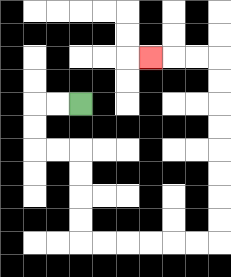{'start': '[3, 4]', 'end': '[6, 2]', 'path_directions': 'L,L,D,D,R,R,D,D,D,D,R,R,R,R,R,R,U,U,U,U,U,U,U,U,L,L,L', 'path_coordinates': '[[3, 4], [2, 4], [1, 4], [1, 5], [1, 6], [2, 6], [3, 6], [3, 7], [3, 8], [3, 9], [3, 10], [4, 10], [5, 10], [6, 10], [7, 10], [8, 10], [9, 10], [9, 9], [9, 8], [9, 7], [9, 6], [9, 5], [9, 4], [9, 3], [9, 2], [8, 2], [7, 2], [6, 2]]'}